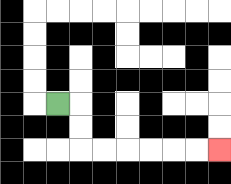{'start': '[2, 4]', 'end': '[9, 6]', 'path_directions': 'R,D,D,R,R,R,R,R,R', 'path_coordinates': '[[2, 4], [3, 4], [3, 5], [3, 6], [4, 6], [5, 6], [6, 6], [7, 6], [8, 6], [9, 6]]'}